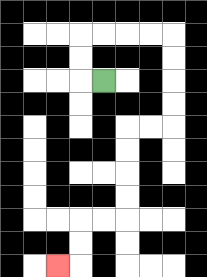{'start': '[4, 3]', 'end': '[2, 11]', 'path_directions': 'L,U,U,R,R,R,R,D,D,D,D,L,L,D,D,D,D,L,L,D,D,L', 'path_coordinates': '[[4, 3], [3, 3], [3, 2], [3, 1], [4, 1], [5, 1], [6, 1], [7, 1], [7, 2], [7, 3], [7, 4], [7, 5], [6, 5], [5, 5], [5, 6], [5, 7], [5, 8], [5, 9], [4, 9], [3, 9], [3, 10], [3, 11], [2, 11]]'}